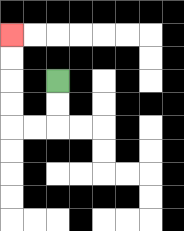{'start': '[2, 3]', 'end': '[0, 1]', 'path_directions': 'D,D,L,L,U,U,U,U', 'path_coordinates': '[[2, 3], [2, 4], [2, 5], [1, 5], [0, 5], [0, 4], [0, 3], [0, 2], [0, 1]]'}